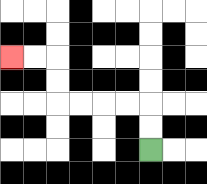{'start': '[6, 6]', 'end': '[0, 2]', 'path_directions': 'U,U,L,L,L,L,U,U,L,L', 'path_coordinates': '[[6, 6], [6, 5], [6, 4], [5, 4], [4, 4], [3, 4], [2, 4], [2, 3], [2, 2], [1, 2], [0, 2]]'}